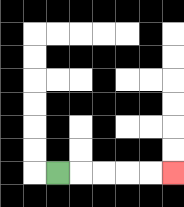{'start': '[2, 7]', 'end': '[7, 7]', 'path_directions': 'R,R,R,R,R', 'path_coordinates': '[[2, 7], [3, 7], [4, 7], [5, 7], [6, 7], [7, 7]]'}